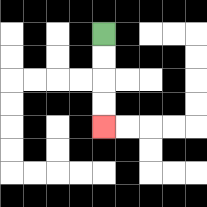{'start': '[4, 1]', 'end': '[4, 5]', 'path_directions': 'D,D,D,D', 'path_coordinates': '[[4, 1], [4, 2], [4, 3], [4, 4], [4, 5]]'}